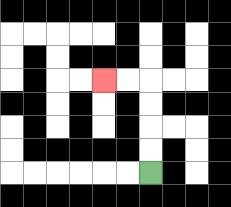{'start': '[6, 7]', 'end': '[4, 3]', 'path_directions': 'U,U,U,U,L,L', 'path_coordinates': '[[6, 7], [6, 6], [6, 5], [6, 4], [6, 3], [5, 3], [4, 3]]'}